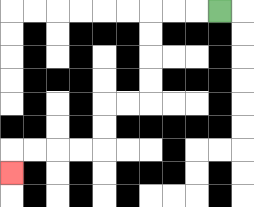{'start': '[9, 0]', 'end': '[0, 7]', 'path_directions': 'L,L,L,D,D,D,D,L,L,D,D,L,L,L,L,D', 'path_coordinates': '[[9, 0], [8, 0], [7, 0], [6, 0], [6, 1], [6, 2], [6, 3], [6, 4], [5, 4], [4, 4], [4, 5], [4, 6], [3, 6], [2, 6], [1, 6], [0, 6], [0, 7]]'}